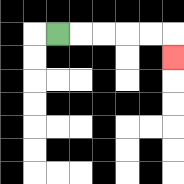{'start': '[2, 1]', 'end': '[7, 2]', 'path_directions': 'R,R,R,R,R,D', 'path_coordinates': '[[2, 1], [3, 1], [4, 1], [5, 1], [6, 1], [7, 1], [7, 2]]'}